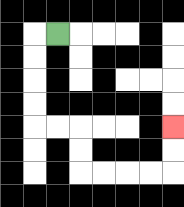{'start': '[2, 1]', 'end': '[7, 5]', 'path_directions': 'L,D,D,D,D,R,R,D,D,R,R,R,R,U,U', 'path_coordinates': '[[2, 1], [1, 1], [1, 2], [1, 3], [1, 4], [1, 5], [2, 5], [3, 5], [3, 6], [3, 7], [4, 7], [5, 7], [6, 7], [7, 7], [7, 6], [7, 5]]'}